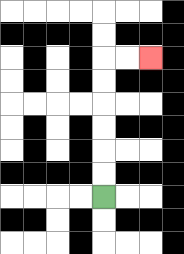{'start': '[4, 8]', 'end': '[6, 2]', 'path_directions': 'U,U,U,U,U,U,R,R', 'path_coordinates': '[[4, 8], [4, 7], [4, 6], [4, 5], [4, 4], [4, 3], [4, 2], [5, 2], [6, 2]]'}